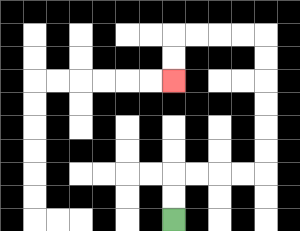{'start': '[7, 9]', 'end': '[7, 3]', 'path_directions': 'U,U,R,R,R,R,U,U,U,U,U,U,L,L,L,L,D,D', 'path_coordinates': '[[7, 9], [7, 8], [7, 7], [8, 7], [9, 7], [10, 7], [11, 7], [11, 6], [11, 5], [11, 4], [11, 3], [11, 2], [11, 1], [10, 1], [9, 1], [8, 1], [7, 1], [7, 2], [7, 3]]'}